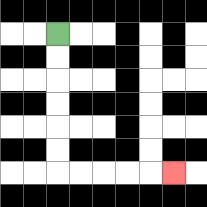{'start': '[2, 1]', 'end': '[7, 7]', 'path_directions': 'D,D,D,D,D,D,R,R,R,R,R', 'path_coordinates': '[[2, 1], [2, 2], [2, 3], [2, 4], [2, 5], [2, 6], [2, 7], [3, 7], [4, 7], [5, 7], [6, 7], [7, 7]]'}